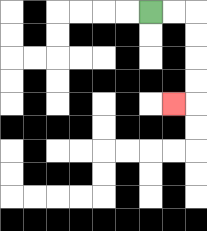{'start': '[6, 0]', 'end': '[7, 4]', 'path_directions': 'R,R,D,D,D,D,L', 'path_coordinates': '[[6, 0], [7, 0], [8, 0], [8, 1], [8, 2], [8, 3], [8, 4], [7, 4]]'}